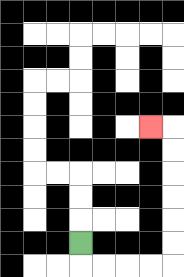{'start': '[3, 10]', 'end': '[6, 5]', 'path_directions': 'D,R,R,R,R,U,U,U,U,U,U,L', 'path_coordinates': '[[3, 10], [3, 11], [4, 11], [5, 11], [6, 11], [7, 11], [7, 10], [7, 9], [7, 8], [7, 7], [7, 6], [7, 5], [6, 5]]'}